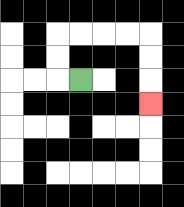{'start': '[3, 3]', 'end': '[6, 4]', 'path_directions': 'L,U,U,R,R,R,R,D,D,D', 'path_coordinates': '[[3, 3], [2, 3], [2, 2], [2, 1], [3, 1], [4, 1], [5, 1], [6, 1], [6, 2], [6, 3], [6, 4]]'}